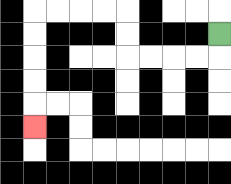{'start': '[9, 1]', 'end': '[1, 5]', 'path_directions': 'D,L,L,L,L,U,U,L,L,L,L,D,D,D,D,D', 'path_coordinates': '[[9, 1], [9, 2], [8, 2], [7, 2], [6, 2], [5, 2], [5, 1], [5, 0], [4, 0], [3, 0], [2, 0], [1, 0], [1, 1], [1, 2], [1, 3], [1, 4], [1, 5]]'}